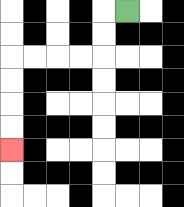{'start': '[5, 0]', 'end': '[0, 6]', 'path_directions': 'L,D,D,L,L,L,L,D,D,D,D', 'path_coordinates': '[[5, 0], [4, 0], [4, 1], [4, 2], [3, 2], [2, 2], [1, 2], [0, 2], [0, 3], [0, 4], [0, 5], [0, 6]]'}